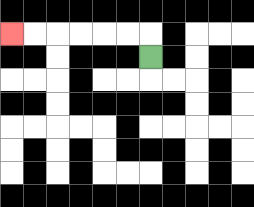{'start': '[6, 2]', 'end': '[0, 1]', 'path_directions': 'U,L,L,L,L,L,L', 'path_coordinates': '[[6, 2], [6, 1], [5, 1], [4, 1], [3, 1], [2, 1], [1, 1], [0, 1]]'}